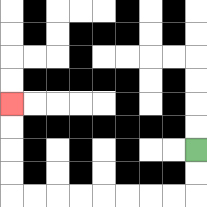{'start': '[8, 6]', 'end': '[0, 4]', 'path_directions': 'D,D,L,L,L,L,L,L,L,L,U,U,U,U', 'path_coordinates': '[[8, 6], [8, 7], [8, 8], [7, 8], [6, 8], [5, 8], [4, 8], [3, 8], [2, 8], [1, 8], [0, 8], [0, 7], [0, 6], [0, 5], [0, 4]]'}